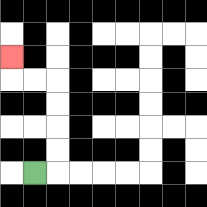{'start': '[1, 7]', 'end': '[0, 2]', 'path_directions': 'R,U,U,U,U,L,L,U', 'path_coordinates': '[[1, 7], [2, 7], [2, 6], [2, 5], [2, 4], [2, 3], [1, 3], [0, 3], [0, 2]]'}